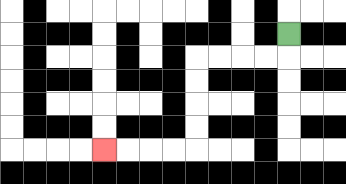{'start': '[12, 1]', 'end': '[4, 6]', 'path_directions': 'D,L,L,L,L,D,D,D,D,L,L,L,L', 'path_coordinates': '[[12, 1], [12, 2], [11, 2], [10, 2], [9, 2], [8, 2], [8, 3], [8, 4], [8, 5], [8, 6], [7, 6], [6, 6], [5, 6], [4, 6]]'}